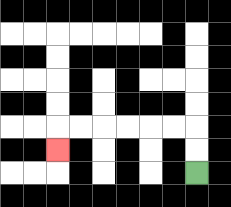{'start': '[8, 7]', 'end': '[2, 6]', 'path_directions': 'U,U,L,L,L,L,L,L,D', 'path_coordinates': '[[8, 7], [8, 6], [8, 5], [7, 5], [6, 5], [5, 5], [4, 5], [3, 5], [2, 5], [2, 6]]'}